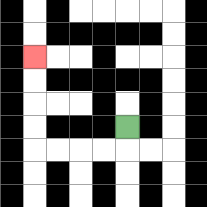{'start': '[5, 5]', 'end': '[1, 2]', 'path_directions': 'D,L,L,L,L,U,U,U,U', 'path_coordinates': '[[5, 5], [5, 6], [4, 6], [3, 6], [2, 6], [1, 6], [1, 5], [1, 4], [1, 3], [1, 2]]'}